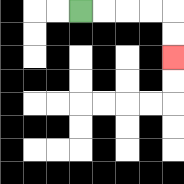{'start': '[3, 0]', 'end': '[7, 2]', 'path_directions': 'R,R,R,R,D,D', 'path_coordinates': '[[3, 0], [4, 0], [5, 0], [6, 0], [7, 0], [7, 1], [7, 2]]'}